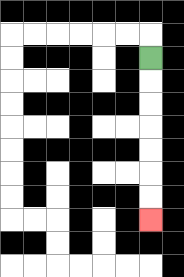{'start': '[6, 2]', 'end': '[6, 9]', 'path_directions': 'D,D,D,D,D,D,D', 'path_coordinates': '[[6, 2], [6, 3], [6, 4], [6, 5], [6, 6], [6, 7], [6, 8], [6, 9]]'}